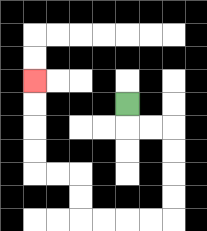{'start': '[5, 4]', 'end': '[1, 3]', 'path_directions': 'D,R,R,D,D,D,D,L,L,L,L,U,U,L,L,U,U,U,U', 'path_coordinates': '[[5, 4], [5, 5], [6, 5], [7, 5], [7, 6], [7, 7], [7, 8], [7, 9], [6, 9], [5, 9], [4, 9], [3, 9], [3, 8], [3, 7], [2, 7], [1, 7], [1, 6], [1, 5], [1, 4], [1, 3]]'}